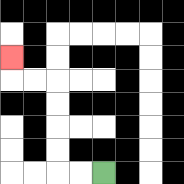{'start': '[4, 7]', 'end': '[0, 2]', 'path_directions': 'L,L,U,U,U,U,L,L,U', 'path_coordinates': '[[4, 7], [3, 7], [2, 7], [2, 6], [2, 5], [2, 4], [2, 3], [1, 3], [0, 3], [0, 2]]'}